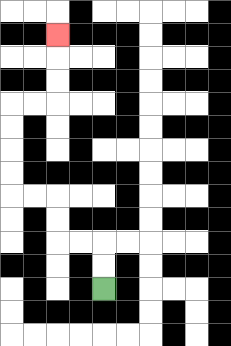{'start': '[4, 12]', 'end': '[2, 1]', 'path_directions': 'U,U,L,L,U,U,L,L,U,U,U,U,R,R,U,U,U', 'path_coordinates': '[[4, 12], [4, 11], [4, 10], [3, 10], [2, 10], [2, 9], [2, 8], [1, 8], [0, 8], [0, 7], [0, 6], [0, 5], [0, 4], [1, 4], [2, 4], [2, 3], [2, 2], [2, 1]]'}